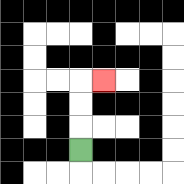{'start': '[3, 6]', 'end': '[4, 3]', 'path_directions': 'U,U,U,R', 'path_coordinates': '[[3, 6], [3, 5], [3, 4], [3, 3], [4, 3]]'}